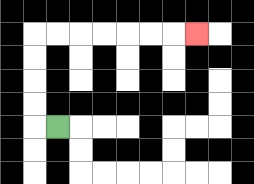{'start': '[2, 5]', 'end': '[8, 1]', 'path_directions': 'L,U,U,U,U,R,R,R,R,R,R,R', 'path_coordinates': '[[2, 5], [1, 5], [1, 4], [1, 3], [1, 2], [1, 1], [2, 1], [3, 1], [4, 1], [5, 1], [6, 1], [7, 1], [8, 1]]'}